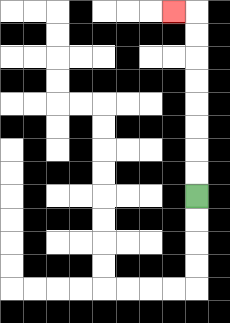{'start': '[8, 8]', 'end': '[7, 0]', 'path_directions': 'U,U,U,U,U,U,U,U,L', 'path_coordinates': '[[8, 8], [8, 7], [8, 6], [8, 5], [8, 4], [8, 3], [8, 2], [8, 1], [8, 0], [7, 0]]'}